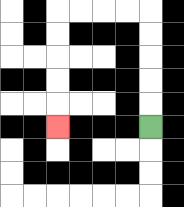{'start': '[6, 5]', 'end': '[2, 5]', 'path_directions': 'U,U,U,U,U,L,L,L,L,D,D,D,D,D', 'path_coordinates': '[[6, 5], [6, 4], [6, 3], [6, 2], [6, 1], [6, 0], [5, 0], [4, 0], [3, 0], [2, 0], [2, 1], [2, 2], [2, 3], [2, 4], [2, 5]]'}